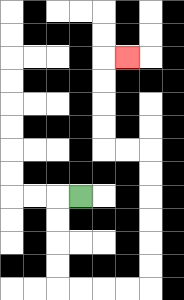{'start': '[3, 8]', 'end': '[5, 2]', 'path_directions': 'L,D,D,D,D,R,R,R,R,U,U,U,U,U,U,L,L,U,U,U,U,R', 'path_coordinates': '[[3, 8], [2, 8], [2, 9], [2, 10], [2, 11], [2, 12], [3, 12], [4, 12], [5, 12], [6, 12], [6, 11], [6, 10], [6, 9], [6, 8], [6, 7], [6, 6], [5, 6], [4, 6], [4, 5], [4, 4], [4, 3], [4, 2], [5, 2]]'}